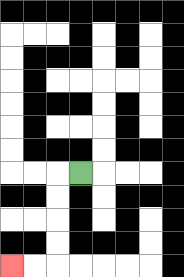{'start': '[3, 7]', 'end': '[0, 11]', 'path_directions': 'L,D,D,D,D,L,L', 'path_coordinates': '[[3, 7], [2, 7], [2, 8], [2, 9], [2, 10], [2, 11], [1, 11], [0, 11]]'}